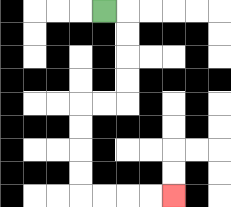{'start': '[4, 0]', 'end': '[7, 8]', 'path_directions': 'R,D,D,D,D,L,L,D,D,D,D,R,R,R,R', 'path_coordinates': '[[4, 0], [5, 0], [5, 1], [5, 2], [5, 3], [5, 4], [4, 4], [3, 4], [3, 5], [3, 6], [3, 7], [3, 8], [4, 8], [5, 8], [6, 8], [7, 8]]'}